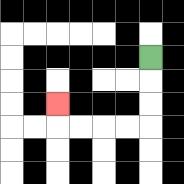{'start': '[6, 2]', 'end': '[2, 4]', 'path_directions': 'D,D,D,L,L,L,L,U', 'path_coordinates': '[[6, 2], [6, 3], [6, 4], [6, 5], [5, 5], [4, 5], [3, 5], [2, 5], [2, 4]]'}